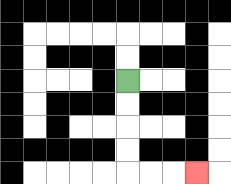{'start': '[5, 3]', 'end': '[8, 7]', 'path_directions': 'D,D,D,D,R,R,R', 'path_coordinates': '[[5, 3], [5, 4], [5, 5], [5, 6], [5, 7], [6, 7], [7, 7], [8, 7]]'}